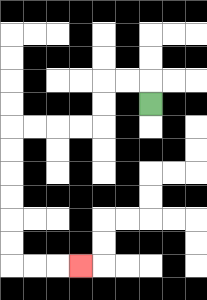{'start': '[6, 4]', 'end': '[3, 11]', 'path_directions': 'U,L,L,D,D,L,L,L,L,D,D,D,D,D,D,R,R,R', 'path_coordinates': '[[6, 4], [6, 3], [5, 3], [4, 3], [4, 4], [4, 5], [3, 5], [2, 5], [1, 5], [0, 5], [0, 6], [0, 7], [0, 8], [0, 9], [0, 10], [0, 11], [1, 11], [2, 11], [3, 11]]'}